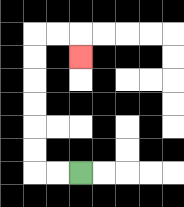{'start': '[3, 7]', 'end': '[3, 2]', 'path_directions': 'L,L,U,U,U,U,U,U,R,R,D', 'path_coordinates': '[[3, 7], [2, 7], [1, 7], [1, 6], [1, 5], [1, 4], [1, 3], [1, 2], [1, 1], [2, 1], [3, 1], [3, 2]]'}